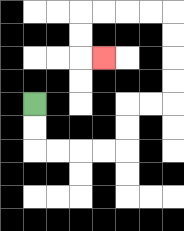{'start': '[1, 4]', 'end': '[4, 2]', 'path_directions': 'D,D,R,R,R,R,U,U,R,R,U,U,U,U,L,L,L,L,D,D,R', 'path_coordinates': '[[1, 4], [1, 5], [1, 6], [2, 6], [3, 6], [4, 6], [5, 6], [5, 5], [5, 4], [6, 4], [7, 4], [7, 3], [7, 2], [7, 1], [7, 0], [6, 0], [5, 0], [4, 0], [3, 0], [3, 1], [3, 2], [4, 2]]'}